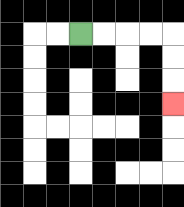{'start': '[3, 1]', 'end': '[7, 4]', 'path_directions': 'R,R,R,R,D,D,D', 'path_coordinates': '[[3, 1], [4, 1], [5, 1], [6, 1], [7, 1], [7, 2], [7, 3], [7, 4]]'}